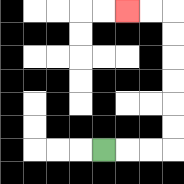{'start': '[4, 6]', 'end': '[5, 0]', 'path_directions': 'R,R,R,U,U,U,U,U,U,L,L', 'path_coordinates': '[[4, 6], [5, 6], [6, 6], [7, 6], [7, 5], [7, 4], [7, 3], [7, 2], [7, 1], [7, 0], [6, 0], [5, 0]]'}